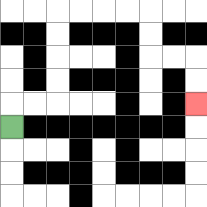{'start': '[0, 5]', 'end': '[8, 4]', 'path_directions': 'U,R,R,U,U,U,U,R,R,R,R,D,D,R,R,D,D', 'path_coordinates': '[[0, 5], [0, 4], [1, 4], [2, 4], [2, 3], [2, 2], [2, 1], [2, 0], [3, 0], [4, 0], [5, 0], [6, 0], [6, 1], [6, 2], [7, 2], [8, 2], [8, 3], [8, 4]]'}